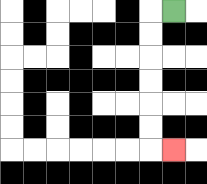{'start': '[7, 0]', 'end': '[7, 6]', 'path_directions': 'L,D,D,D,D,D,D,R', 'path_coordinates': '[[7, 0], [6, 0], [6, 1], [6, 2], [6, 3], [6, 4], [6, 5], [6, 6], [7, 6]]'}